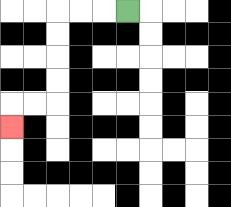{'start': '[5, 0]', 'end': '[0, 5]', 'path_directions': 'L,L,L,D,D,D,D,L,L,D', 'path_coordinates': '[[5, 0], [4, 0], [3, 0], [2, 0], [2, 1], [2, 2], [2, 3], [2, 4], [1, 4], [0, 4], [0, 5]]'}